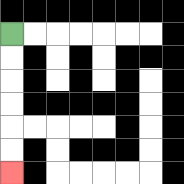{'start': '[0, 1]', 'end': '[0, 7]', 'path_directions': 'D,D,D,D,D,D', 'path_coordinates': '[[0, 1], [0, 2], [0, 3], [0, 4], [0, 5], [0, 6], [0, 7]]'}